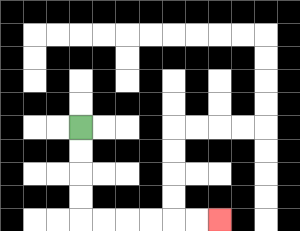{'start': '[3, 5]', 'end': '[9, 9]', 'path_directions': 'D,D,D,D,R,R,R,R,R,R', 'path_coordinates': '[[3, 5], [3, 6], [3, 7], [3, 8], [3, 9], [4, 9], [5, 9], [6, 9], [7, 9], [8, 9], [9, 9]]'}